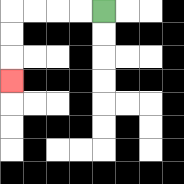{'start': '[4, 0]', 'end': '[0, 3]', 'path_directions': 'L,L,L,L,D,D,D', 'path_coordinates': '[[4, 0], [3, 0], [2, 0], [1, 0], [0, 0], [0, 1], [0, 2], [0, 3]]'}